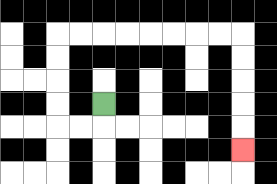{'start': '[4, 4]', 'end': '[10, 6]', 'path_directions': 'D,L,L,U,U,U,U,R,R,R,R,R,R,R,R,D,D,D,D,D', 'path_coordinates': '[[4, 4], [4, 5], [3, 5], [2, 5], [2, 4], [2, 3], [2, 2], [2, 1], [3, 1], [4, 1], [5, 1], [6, 1], [7, 1], [8, 1], [9, 1], [10, 1], [10, 2], [10, 3], [10, 4], [10, 5], [10, 6]]'}